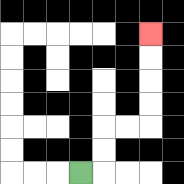{'start': '[3, 7]', 'end': '[6, 1]', 'path_directions': 'R,U,U,R,R,U,U,U,U', 'path_coordinates': '[[3, 7], [4, 7], [4, 6], [4, 5], [5, 5], [6, 5], [6, 4], [6, 3], [6, 2], [6, 1]]'}